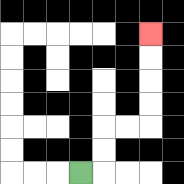{'start': '[3, 7]', 'end': '[6, 1]', 'path_directions': 'R,U,U,R,R,U,U,U,U', 'path_coordinates': '[[3, 7], [4, 7], [4, 6], [4, 5], [5, 5], [6, 5], [6, 4], [6, 3], [6, 2], [6, 1]]'}